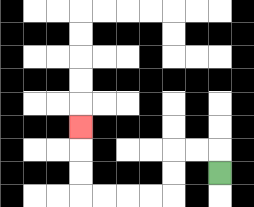{'start': '[9, 7]', 'end': '[3, 5]', 'path_directions': 'U,L,L,D,D,L,L,L,L,U,U,U', 'path_coordinates': '[[9, 7], [9, 6], [8, 6], [7, 6], [7, 7], [7, 8], [6, 8], [5, 8], [4, 8], [3, 8], [3, 7], [3, 6], [3, 5]]'}